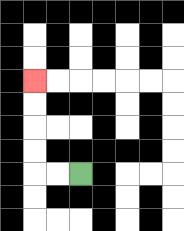{'start': '[3, 7]', 'end': '[1, 3]', 'path_directions': 'L,L,U,U,U,U', 'path_coordinates': '[[3, 7], [2, 7], [1, 7], [1, 6], [1, 5], [1, 4], [1, 3]]'}